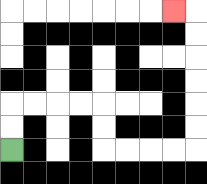{'start': '[0, 6]', 'end': '[7, 0]', 'path_directions': 'U,U,R,R,R,R,D,D,R,R,R,R,U,U,U,U,U,U,L', 'path_coordinates': '[[0, 6], [0, 5], [0, 4], [1, 4], [2, 4], [3, 4], [4, 4], [4, 5], [4, 6], [5, 6], [6, 6], [7, 6], [8, 6], [8, 5], [8, 4], [8, 3], [8, 2], [8, 1], [8, 0], [7, 0]]'}